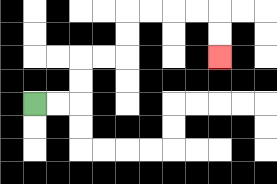{'start': '[1, 4]', 'end': '[9, 2]', 'path_directions': 'R,R,U,U,R,R,U,U,R,R,R,R,D,D', 'path_coordinates': '[[1, 4], [2, 4], [3, 4], [3, 3], [3, 2], [4, 2], [5, 2], [5, 1], [5, 0], [6, 0], [7, 0], [8, 0], [9, 0], [9, 1], [9, 2]]'}